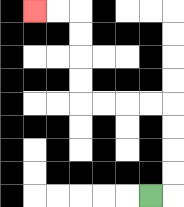{'start': '[6, 8]', 'end': '[1, 0]', 'path_directions': 'R,U,U,U,U,L,L,L,L,U,U,U,U,L,L', 'path_coordinates': '[[6, 8], [7, 8], [7, 7], [7, 6], [7, 5], [7, 4], [6, 4], [5, 4], [4, 4], [3, 4], [3, 3], [3, 2], [3, 1], [3, 0], [2, 0], [1, 0]]'}